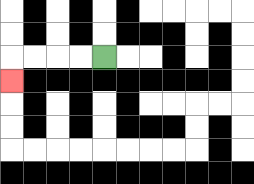{'start': '[4, 2]', 'end': '[0, 3]', 'path_directions': 'L,L,L,L,D', 'path_coordinates': '[[4, 2], [3, 2], [2, 2], [1, 2], [0, 2], [0, 3]]'}